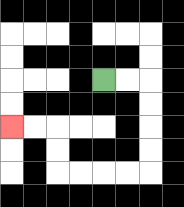{'start': '[4, 3]', 'end': '[0, 5]', 'path_directions': 'R,R,D,D,D,D,L,L,L,L,U,U,L,L', 'path_coordinates': '[[4, 3], [5, 3], [6, 3], [6, 4], [6, 5], [6, 6], [6, 7], [5, 7], [4, 7], [3, 7], [2, 7], [2, 6], [2, 5], [1, 5], [0, 5]]'}